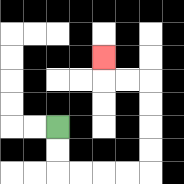{'start': '[2, 5]', 'end': '[4, 2]', 'path_directions': 'D,D,R,R,R,R,U,U,U,U,L,L,U', 'path_coordinates': '[[2, 5], [2, 6], [2, 7], [3, 7], [4, 7], [5, 7], [6, 7], [6, 6], [6, 5], [6, 4], [6, 3], [5, 3], [4, 3], [4, 2]]'}